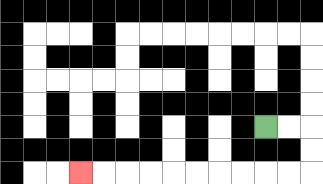{'start': '[11, 5]', 'end': '[3, 7]', 'path_directions': 'R,R,D,D,L,L,L,L,L,L,L,L,L,L', 'path_coordinates': '[[11, 5], [12, 5], [13, 5], [13, 6], [13, 7], [12, 7], [11, 7], [10, 7], [9, 7], [8, 7], [7, 7], [6, 7], [5, 7], [4, 7], [3, 7]]'}